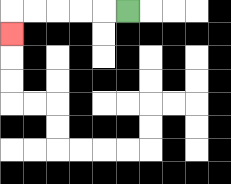{'start': '[5, 0]', 'end': '[0, 1]', 'path_directions': 'L,L,L,L,L,D', 'path_coordinates': '[[5, 0], [4, 0], [3, 0], [2, 0], [1, 0], [0, 0], [0, 1]]'}